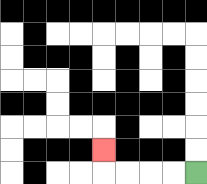{'start': '[8, 7]', 'end': '[4, 6]', 'path_directions': 'L,L,L,L,U', 'path_coordinates': '[[8, 7], [7, 7], [6, 7], [5, 7], [4, 7], [4, 6]]'}